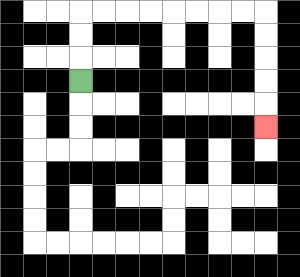{'start': '[3, 3]', 'end': '[11, 5]', 'path_directions': 'U,U,U,R,R,R,R,R,R,R,R,D,D,D,D,D', 'path_coordinates': '[[3, 3], [3, 2], [3, 1], [3, 0], [4, 0], [5, 0], [6, 0], [7, 0], [8, 0], [9, 0], [10, 0], [11, 0], [11, 1], [11, 2], [11, 3], [11, 4], [11, 5]]'}